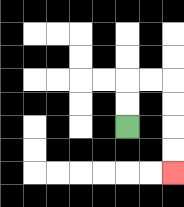{'start': '[5, 5]', 'end': '[7, 7]', 'path_directions': 'U,U,R,R,D,D,D,D', 'path_coordinates': '[[5, 5], [5, 4], [5, 3], [6, 3], [7, 3], [7, 4], [7, 5], [7, 6], [7, 7]]'}